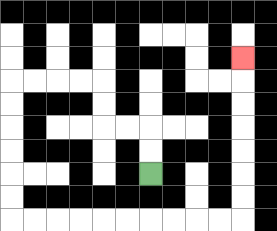{'start': '[6, 7]', 'end': '[10, 2]', 'path_directions': 'U,U,L,L,U,U,L,L,L,L,D,D,D,D,D,D,R,R,R,R,R,R,R,R,R,R,U,U,U,U,U,U,U', 'path_coordinates': '[[6, 7], [6, 6], [6, 5], [5, 5], [4, 5], [4, 4], [4, 3], [3, 3], [2, 3], [1, 3], [0, 3], [0, 4], [0, 5], [0, 6], [0, 7], [0, 8], [0, 9], [1, 9], [2, 9], [3, 9], [4, 9], [5, 9], [6, 9], [7, 9], [8, 9], [9, 9], [10, 9], [10, 8], [10, 7], [10, 6], [10, 5], [10, 4], [10, 3], [10, 2]]'}